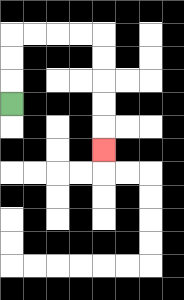{'start': '[0, 4]', 'end': '[4, 6]', 'path_directions': 'U,U,U,R,R,R,R,D,D,D,D,D', 'path_coordinates': '[[0, 4], [0, 3], [0, 2], [0, 1], [1, 1], [2, 1], [3, 1], [4, 1], [4, 2], [4, 3], [4, 4], [4, 5], [4, 6]]'}